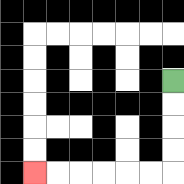{'start': '[7, 3]', 'end': '[1, 7]', 'path_directions': 'D,D,D,D,L,L,L,L,L,L', 'path_coordinates': '[[7, 3], [7, 4], [7, 5], [7, 6], [7, 7], [6, 7], [5, 7], [4, 7], [3, 7], [2, 7], [1, 7]]'}